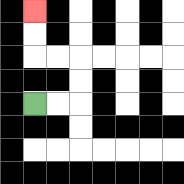{'start': '[1, 4]', 'end': '[1, 0]', 'path_directions': 'R,R,U,U,L,L,U,U', 'path_coordinates': '[[1, 4], [2, 4], [3, 4], [3, 3], [3, 2], [2, 2], [1, 2], [1, 1], [1, 0]]'}